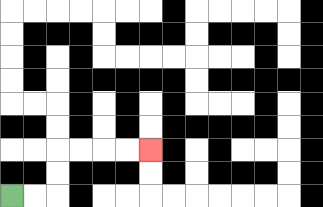{'start': '[0, 8]', 'end': '[6, 6]', 'path_directions': 'R,R,U,U,R,R,R,R', 'path_coordinates': '[[0, 8], [1, 8], [2, 8], [2, 7], [2, 6], [3, 6], [4, 6], [5, 6], [6, 6]]'}